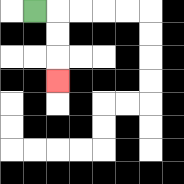{'start': '[1, 0]', 'end': '[2, 3]', 'path_directions': 'R,D,D,D', 'path_coordinates': '[[1, 0], [2, 0], [2, 1], [2, 2], [2, 3]]'}